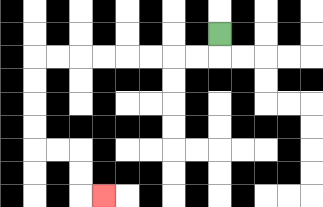{'start': '[9, 1]', 'end': '[4, 8]', 'path_directions': 'D,L,L,L,L,L,L,L,L,D,D,D,D,R,R,D,D,R', 'path_coordinates': '[[9, 1], [9, 2], [8, 2], [7, 2], [6, 2], [5, 2], [4, 2], [3, 2], [2, 2], [1, 2], [1, 3], [1, 4], [1, 5], [1, 6], [2, 6], [3, 6], [3, 7], [3, 8], [4, 8]]'}